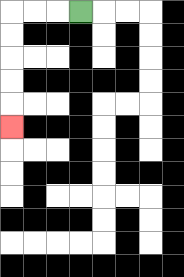{'start': '[3, 0]', 'end': '[0, 5]', 'path_directions': 'L,L,L,D,D,D,D,D', 'path_coordinates': '[[3, 0], [2, 0], [1, 0], [0, 0], [0, 1], [0, 2], [0, 3], [0, 4], [0, 5]]'}